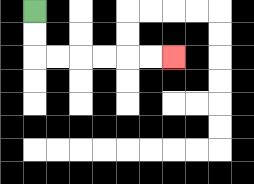{'start': '[1, 0]', 'end': '[7, 2]', 'path_directions': 'D,D,R,R,R,R,R,R', 'path_coordinates': '[[1, 0], [1, 1], [1, 2], [2, 2], [3, 2], [4, 2], [5, 2], [6, 2], [7, 2]]'}